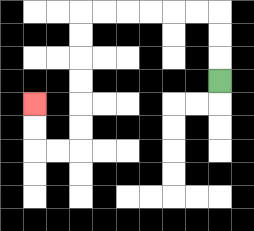{'start': '[9, 3]', 'end': '[1, 4]', 'path_directions': 'U,U,U,L,L,L,L,L,L,D,D,D,D,D,D,L,L,U,U', 'path_coordinates': '[[9, 3], [9, 2], [9, 1], [9, 0], [8, 0], [7, 0], [6, 0], [5, 0], [4, 0], [3, 0], [3, 1], [3, 2], [3, 3], [3, 4], [3, 5], [3, 6], [2, 6], [1, 6], [1, 5], [1, 4]]'}